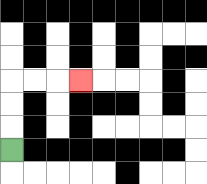{'start': '[0, 6]', 'end': '[3, 3]', 'path_directions': 'U,U,U,R,R,R', 'path_coordinates': '[[0, 6], [0, 5], [0, 4], [0, 3], [1, 3], [2, 3], [3, 3]]'}